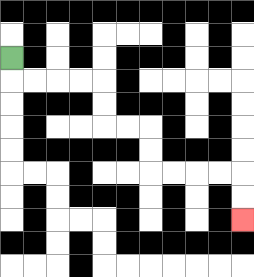{'start': '[0, 2]', 'end': '[10, 9]', 'path_directions': 'D,R,R,R,R,D,D,R,R,D,D,R,R,R,R,D,D', 'path_coordinates': '[[0, 2], [0, 3], [1, 3], [2, 3], [3, 3], [4, 3], [4, 4], [4, 5], [5, 5], [6, 5], [6, 6], [6, 7], [7, 7], [8, 7], [9, 7], [10, 7], [10, 8], [10, 9]]'}